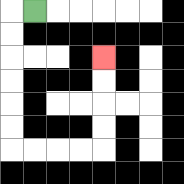{'start': '[1, 0]', 'end': '[4, 2]', 'path_directions': 'L,D,D,D,D,D,D,R,R,R,R,U,U,U,U', 'path_coordinates': '[[1, 0], [0, 0], [0, 1], [0, 2], [0, 3], [0, 4], [0, 5], [0, 6], [1, 6], [2, 6], [3, 6], [4, 6], [4, 5], [4, 4], [4, 3], [4, 2]]'}